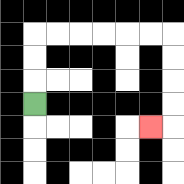{'start': '[1, 4]', 'end': '[6, 5]', 'path_directions': 'U,U,U,R,R,R,R,R,R,D,D,D,D,L', 'path_coordinates': '[[1, 4], [1, 3], [1, 2], [1, 1], [2, 1], [3, 1], [4, 1], [5, 1], [6, 1], [7, 1], [7, 2], [7, 3], [7, 4], [7, 5], [6, 5]]'}